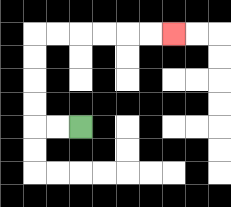{'start': '[3, 5]', 'end': '[7, 1]', 'path_directions': 'L,L,U,U,U,U,R,R,R,R,R,R', 'path_coordinates': '[[3, 5], [2, 5], [1, 5], [1, 4], [1, 3], [1, 2], [1, 1], [2, 1], [3, 1], [4, 1], [5, 1], [6, 1], [7, 1]]'}